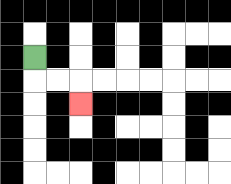{'start': '[1, 2]', 'end': '[3, 4]', 'path_directions': 'D,R,R,D', 'path_coordinates': '[[1, 2], [1, 3], [2, 3], [3, 3], [3, 4]]'}